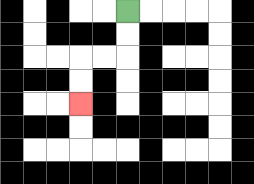{'start': '[5, 0]', 'end': '[3, 4]', 'path_directions': 'D,D,L,L,D,D', 'path_coordinates': '[[5, 0], [5, 1], [5, 2], [4, 2], [3, 2], [3, 3], [3, 4]]'}